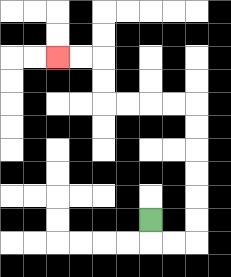{'start': '[6, 9]', 'end': '[2, 2]', 'path_directions': 'D,R,R,U,U,U,U,U,U,L,L,L,L,U,U,L,L', 'path_coordinates': '[[6, 9], [6, 10], [7, 10], [8, 10], [8, 9], [8, 8], [8, 7], [8, 6], [8, 5], [8, 4], [7, 4], [6, 4], [5, 4], [4, 4], [4, 3], [4, 2], [3, 2], [2, 2]]'}